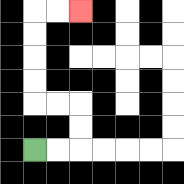{'start': '[1, 6]', 'end': '[3, 0]', 'path_directions': 'R,R,U,U,L,L,U,U,U,U,R,R', 'path_coordinates': '[[1, 6], [2, 6], [3, 6], [3, 5], [3, 4], [2, 4], [1, 4], [1, 3], [1, 2], [1, 1], [1, 0], [2, 0], [3, 0]]'}